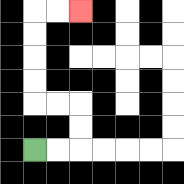{'start': '[1, 6]', 'end': '[3, 0]', 'path_directions': 'R,R,U,U,L,L,U,U,U,U,R,R', 'path_coordinates': '[[1, 6], [2, 6], [3, 6], [3, 5], [3, 4], [2, 4], [1, 4], [1, 3], [1, 2], [1, 1], [1, 0], [2, 0], [3, 0]]'}